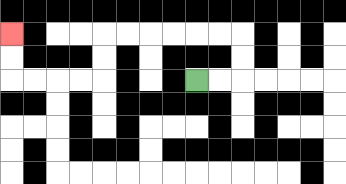{'start': '[8, 3]', 'end': '[0, 1]', 'path_directions': 'R,R,U,U,L,L,L,L,L,L,D,D,L,L,L,L,U,U', 'path_coordinates': '[[8, 3], [9, 3], [10, 3], [10, 2], [10, 1], [9, 1], [8, 1], [7, 1], [6, 1], [5, 1], [4, 1], [4, 2], [4, 3], [3, 3], [2, 3], [1, 3], [0, 3], [0, 2], [0, 1]]'}